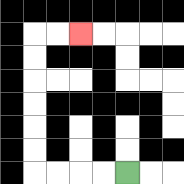{'start': '[5, 7]', 'end': '[3, 1]', 'path_directions': 'L,L,L,L,U,U,U,U,U,U,R,R', 'path_coordinates': '[[5, 7], [4, 7], [3, 7], [2, 7], [1, 7], [1, 6], [1, 5], [1, 4], [1, 3], [1, 2], [1, 1], [2, 1], [3, 1]]'}